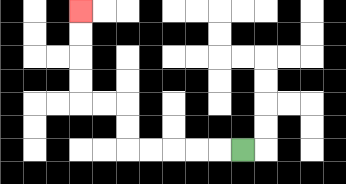{'start': '[10, 6]', 'end': '[3, 0]', 'path_directions': 'L,L,L,L,L,U,U,L,L,U,U,U,U', 'path_coordinates': '[[10, 6], [9, 6], [8, 6], [7, 6], [6, 6], [5, 6], [5, 5], [5, 4], [4, 4], [3, 4], [3, 3], [3, 2], [3, 1], [3, 0]]'}